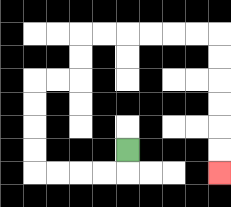{'start': '[5, 6]', 'end': '[9, 7]', 'path_directions': 'D,L,L,L,L,U,U,U,U,R,R,U,U,R,R,R,R,R,R,D,D,D,D,D,D', 'path_coordinates': '[[5, 6], [5, 7], [4, 7], [3, 7], [2, 7], [1, 7], [1, 6], [1, 5], [1, 4], [1, 3], [2, 3], [3, 3], [3, 2], [3, 1], [4, 1], [5, 1], [6, 1], [7, 1], [8, 1], [9, 1], [9, 2], [9, 3], [9, 4], [9, 5], [9, 6], [9, 7]]'}